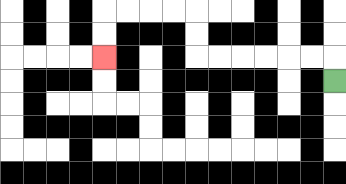{'start': '[14, 3]', 'end': '[4, 2]', 'path_directions': 'U,L,L,L,L,L,L,U,U,L,L,L,L,D,D', 'path_coordinates': '[[14, 3], [14, 2], [13, 2], [12, 2], [11, 2], [10, 2], [9, 2], [8, 2], [8, 1], [8, 0], [7, 0], [6, 0], [5, 0], [4, 0], [4, 1], [4, 2]]'}